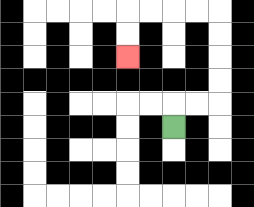{'start': '[7, 5]', 'end': '[5, 2]', 'path_directions': 'U,R,R,U,U,U,U,L,L,L,L,D,D', 'path_coordinates': '[[7, 5], [7, 4], [8, 4], [9, 4], [9, 3], [9, 2], [9, 1], [9, 0], [8, 0], [7, 0], [6, 0], [5, 0], [5, 1], [5, 2]]'}